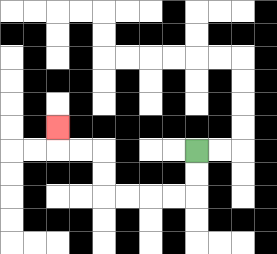{'start': '[8, 6]', 'end': '[2, 5]', 'path_directions': 'D,D,L,L,L,L,U,U,L,L,U', 'path_coordinates': '[[8, 6], [8, 7], [8, 8], [7, 8], [6, 8], [5, 8], [4, 8], [4, 7], [4, 6], [3, 6], [2, 6], [2, 5]]'}